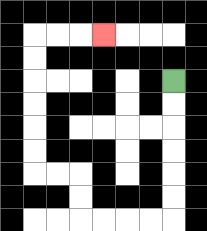{'start': '[7, 3]', 'end': '[4, 1]', 'path_directions': 'D,D,D,D,D,D,L,L,L,L,U,U,L,L,U,U,U,U,U,U,R,R,R', 'path_coordinates': '[[7, 3], [7, 4], [7, 5], [7, 6], [7, 7], [7, 8], [7, 9], [6, 9], [5, 9], [4, 9], [3, 9], [3, 8], [3, 7], [2, 7], [1, 7], [1, 6], [1, 5], [1, 4], [1, 3], [1, 2], [1, 1], [2, 1], [3, 1], [4, 1]]'}